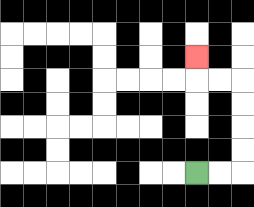{'start': '[8, 7]', 'end': '[8, 2]', 'path_directions': 'R,R,U,U,U,U,L,L,U', 'path_coordinates': '[[8, 7], [9, 7], [10, 7], [10, 6], [10, 5], [10, 4], [10, 3], [9, 3], [8, 3], [8, 2]]'}